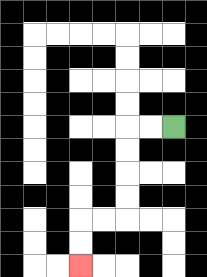{'start': '[7, 5]', 'end': '[3, 11]', 'path_directions': 'L,L,D,D,D,D,L,L,D,D', 'path_coordinates': '[[7, 5], [6, 5], [5, 5], [5, 6], [5, 7], [5, 8], [5, 9], [4, 9], [3, 9], [3, 10], [3, 11]]'}